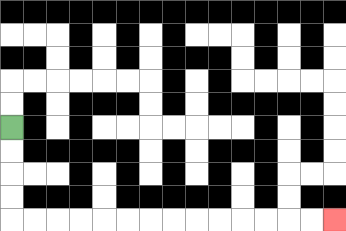{'start': '[0, 5]', 'end': '[14, 9]', 'path_directions': 'D,D,D,D,R,R,R,R,R,R,R,R,R,R,R,R,R,R', 'path_coordinates': '[[0, 5], [0, 6], [0, 7], [0, 8], [0, 9], [1, 9], [2, 9], [3, 9], [4, 9], [5, 9], [6, 9], [7, 9], [8, 9], [9, 9], [10, 9], [11, 9], [12, 9], [13, 9], [14, 9]]'}